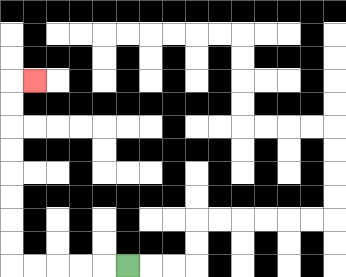{'start': '[5, 11]', 'end': '[1, 3]', 'path_directions': 'L,L,L,L,L,U,U,U,U,U,U,U,U,R', 'path_coordinates': '[[5, 11], [4, 11], [3, 11], [2, 11], [1, 11], [0, 11], [0, 10], [0, 9], [0, 8], [0, 7], [0, 6], [0, 5], [0, 4], [0, 3], [1, 3]]'}